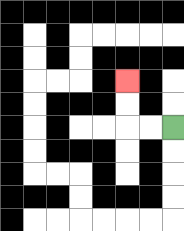{'start': '[7, 5]', 'end': '[5, 3]', 'path_directions': 'L,L,U,U', 'path_coordinates': '[[7, 5], [6, 5], [5, 5], [5, 4], [5, 3]]'}